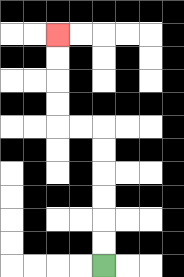{'start': '[4, 11]', 'end': '[2, 1]', 'path_directions': 'U,U,U,U,U,U,L,L,U,U,U,U', 'path_coordinates': '[[4, 11], [4, 10], [4, 9], [4, 8], [4, 7], [4, 6], [4, 5], [3, 5], [2, 5], [2, 4], [2, 3], [2, 2], [2, 1]]'}